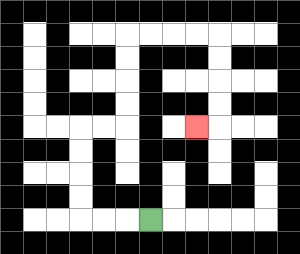{'start': '[6, 9]', 'end': '[8, 5]', 'path_directions': 'L,L,L,U,U,U,U,R,R,U,U,U,U,R,R,R,R,D,D,D,D,L', 'path_coordinates': '[[6, 9], [5, 9], [4, 9], [3, 9], [3, 8], [3, 7], [3, 6], [3, 5], [4, 5], [5, 5], [5, 4], [5, 3], [5, 2], [5, 1], [6, 1], [7, 1], [8, 1], [9, 1], [9, 2], [9, 3], [9, 4], [9, 5], [8, 5]]'}